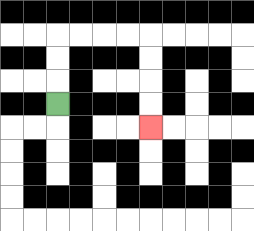{'start': '[2, 4]', 'end': '[6, 5]', 'path_directions': 'U,U,U,R,R,R,R,D,D,D,D', 'path_coordinates': '[[2, 4], [2, 3], [2, 2], [2, 1], [3, 1], [4, 1], [5, 1], [6, 1], [6, 2], [6, 3], [6, 4], [6, 5]]'}